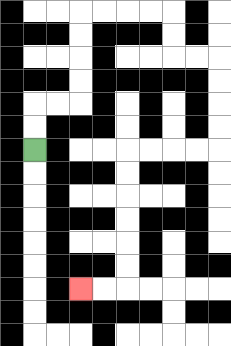{'start': '[1, 6]', 'end': '[3, 12]', 'path_directions': 'U,U,R,R,U,U,U,U,R,R,R,R,D,D,R,R,D,D,D,D,L,L,L,L,D,D,D,D,D,D,L,L', 'path_coordinates': '[[1, 6], [1, 5], [1, 4], [2, 4], [3, 4], [3, 3], [3, 2], [3, 1], [3, 0], [4, 0], [5, 0], [6, 0], [7, 0], [7, 1], [7, 2], [8, 2], [9, 2], [9, 3], [9, 4], [9, 5], [9, 6], [8, 6], [7, 6], [6, 6], [5, 6], [5, 7], [5, 8], [5, 9], [5, 10], [5, 11], [5, 12], [4, 12], [3, 12]]'}